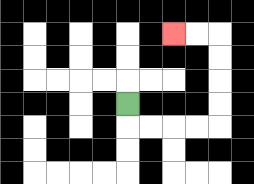{'start': '[5, 4]', 'end': '[7, 1]', 'path_directions': 'D,R,R,R,R,U,U,U,U,L,L', 'path_coordinates': '[[5, 4], [5, 5], [6, 5], [7, 5], [8, 5], [9, 5], [9, 4], [9, 3], [9, 2], [9, 1], [8, 1], [7, 1]]'}